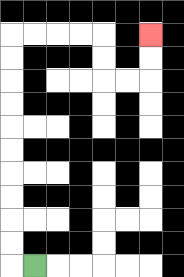{'start': '[1, 11]', 'end': '[6, 1]', 'path_directions': 'L,U,U,U,U,U,U,U,U,U,U,R,R,R,R,D,D,R,R,U,U', 'path_coordinates': '[[1, 11], [0, 11], [0, 10], [0, 9], [0, 8], [0, 7], [0, 6], [0, 5], [0, 4], [0, 3], [0, 2], [0, 1], [1, 1], [2, 1], [3, 1], [4, 1], [4, 2], [4, 3], [5, 3], [6, 3], [6, 2], [6, 1]]'}